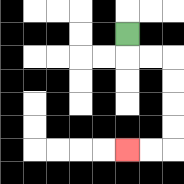{'start': '[5, 1]', 'end': '[5, 6]', 'path_directions': 'D,R,R,D,D,D,D,L,L', 'path_coordinates': '[[5, 1], [5, 2], [6, 2], [7, 2], [7, 3], [7, 4], [7, 5], [7, 6], [6, 6], [5, 6]]'}